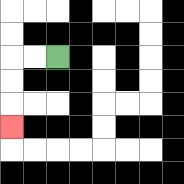{'start': '[2, 2]', 'end': '[0, 5]', 'path_directions': 'L,L,D,D,D', 'path_coordinates': '[[2, 2], [1, 2], [0, 2], [0, 3], [0, 4], [0, 5]]'}